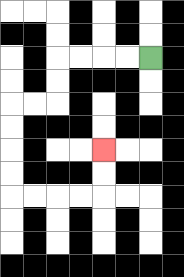{'start': '[6, 2]', 'end': '[4, 6]', 'path_directions': 'L,L,L,L,D,D,L,L,D,D,D,D,R,R,R,R,U,U', 'path_coordinates': '[[6, 2], [5, 2], [4, 2], [3, 2], [2, 2], [2, 3], [2, 4], [1, 4], [0, 4], [0, 5], [0, 6], [0, 7], [0, 8], [1, 8], [2, 8], [3, 8], [4, 8], [4, 7], [4, 6]]'}